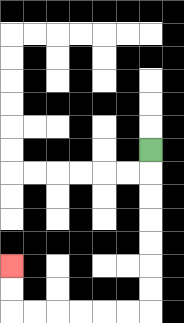{'start': '[6, 6]', 'end': '[0, 11]', 'path_directions': 'D,D,D,D,D,D,D,L,L,L,L,L,L,U,U', 'path_coordinates': '[[6, 6], [6, 7], [6, 8], [6, 9], [6, 10], [6, 11], [6, 12], [6, 13], [5, 13], [4, 13], [3, 13], [2, 13], [1, 13], [0, 13], [0, 12], [0, 11]]'}